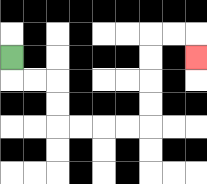{'start': '[0, 2]', 'end': '[8, 2]', 'path_directions': 'D,R,R,D,D,R,R,R,R,U,U,U,U,R,R,D', 'path_coordinates': '[[0, 2], [0, 3], [1, 3], [2, 3], [2, 4], [2, 5], [3, 5], [4, 5], [5, 5], [6, 5], [6, 4], [6, 3], [6, 2], [6, 1], [7, 1], [8, 1], [8, 2]]'}